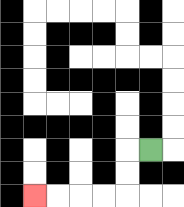{'start': '[6, 6]', 'end': '[1, 8]', 'path_directions': 'L,D,D,L,L,L,L', 'path_coordinates': '[[6, 6], [5, 6], [5, 7], [5, 8], [4, 8], [3, 8], [2, 8], [1, 8]]'}